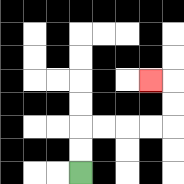{'start': '[3, 7]', 'end': '[6, 3]', 'path_directions': 'U,U,R,R,R,R,U,U,L', 'path_coordinates': '[[3, 7], [3, 6], [3, 5], [4, 5], [5, 5], [6, 5], [7, 5], [7, 4], [7, 3], [6, 3]]'}